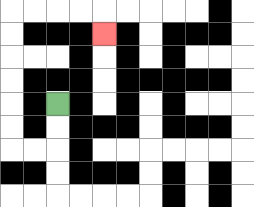{'start': '[2, 4]', 'end': '[4, 1]', 'path_directions': 'D,D,L,L,U,U,U,U,U,U,R,R,R,R,D', 'path_coordinates': '[[2, 4], [2, 5], [2, 6], [1, 6], [0, 6], [0, 5], [0, 4], [0, 3], [0, 2], [0, 1], [0, 0], [1, 0], [2, 0], [3, 0], [4, 0], [4, 1]]'}